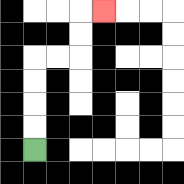{'start': '[1, 6]', 'end': '[4, 0]', 'path_directions': 'U,U,U,U,R,R,U,U,R', 'path_coordinates': '[[1, 6], [1, 5], [1, 4], [1, 3], [1, 2], [2, 2], [3, 2], [3, 1], [3, 0], [4, 0]]'}